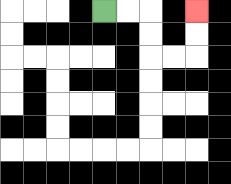{'start': '[4, 0]', 'end': '[8, 0]', 'path_directions': 'R,R,D,D,R,R,U,U', 'path_coordinates': '[[4, 0], [5, 0], [6, 0], [6, 1], [6, 2], [7, 2], [8, 2], [8, 1], [8, 0]]'}